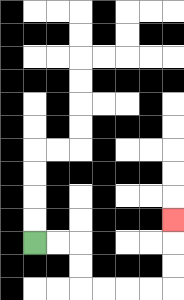{'start': '[1, 10]', 'end': '[7, 9]', 'path_directions': 'R,R,D,D,R,R,R,R,U,U,U', 'path_coordinates': '[[1, 10], [2, 10], [3, 10], [3, 11], [3, 12], [4, 12], [5, 12], [6, 12], [7, 12], [7, 11], [7, 10], [7, 9]]'}